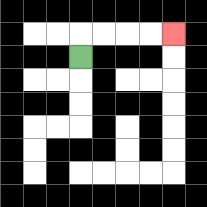{'start': '[3, 2]', 'end': '[7, 1]', 'path_directions': 'U,R,R,R,R', 'path_coordinates': '[[3, 2], [3, 1], [4, 1], [5, 1], [6, 1], [7, 1]]'}